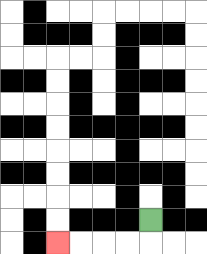{'start': '[6, 9]', 'end': '[2, 10]', 'path_directions': 'D,L,L,L,L', 'path_coordinates': '[[6, 9], [6, 10], [5, 10], [4, 10], [3, 10], [2, 10]]'}